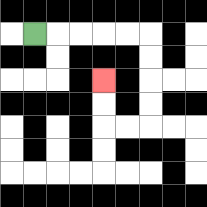{'start': '[1, 1]', 'end': '[4, 3]', 'path_directions': 'R,R,R,R,R,D,D,D,D,L,L,U,U', 'path_coordinates': '[[1, 1], [2, 1], [3, 1], [4, 1], [5, 1], [6, 1], [6, 2], [6, 3], [6, 4], [6, 5], [5, 5], [4, 5], [4, 4], [4, 3]]'}